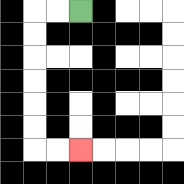{'start': '[3, 0]', 'end': '[3, 6]', 'path_directions': 'L,L,D,D,D,D,D,D,R,R', 'path_coordinates': '[[3, 0], [2, 0], [1, 0], [1, 1], [1, 2], [1, 3], [1, 4], [1, 5], [1, 6], [2, 6], [3, 6]]'}